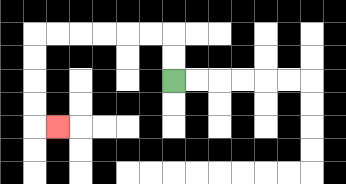{'start': '[7, 3]', 'end': '[2, 5]', 'path_directions': 'U,U,L,L,L,L,L,L,D,D,D,D,R', 'path_coordinates': '[[7, 3], [7, 2], [7, 1], [6, 1], [5, 1], [4, 1], [3, 1], [2, 1], [1, 1], [1, 2], [1, 3], [1, 4], [1, 5], [2, 5]]'}